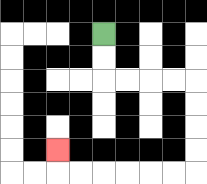{'start': '[4, 1]', 'end': '[2, 6]', 'path_directions': 'D,D,R,R,R,R,D,D,D,D,L,L,L,L,L,L,U', 'path_coordinates': '[[4, 1], [4, 2], [4, 3], [5, 3], [6, 3], [7, 3], [8, 3], [8, 4], [8, 5], [8, 6], [8, 7], [7, 7], [6, 7], [5, 7], [4, 7], [3, 7], [2, 7], [2, 6]]'}